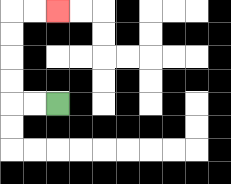{'start': '[2, 4]', 'end': '[2, 0]', 'path_directions': 'L,L,U,U,U,U,R,R', 'path_coordinates': '[[2, 4], [1, 4], [0, 4], [0, 3], [0, 2], [0, 1], [0, 0], [1, 0], [2, 0]]'}